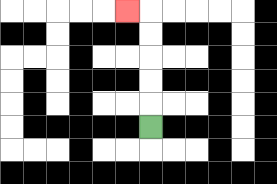{'start': '[6, 5]', 'end': '[5, 0]', 'path_directions': 'U,U,U,U,U,L', 'path_coordinates': '[[6, 5], [6, 4], [6, 3], [6, 2], [6, 1], [6, 0], [5, 0]]'}